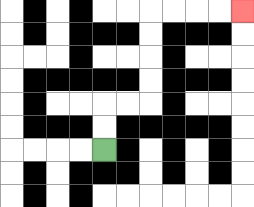{'start': '[4, 6]', 'end': '[10, 0]', 'path_directions': 'U,U,R,R,U,U,U,U,R,R,R,R', 'path_coordinates': '[[4, 6], [4, 5], [4, 4], [5, 4], [6, 4], [6, 3], [6, 2], [6, 1], [6, 0], [7, 0], [8, 0], [9, 0], [10, 0]]'}